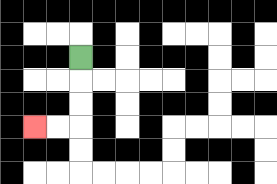{'start': '[3, 2]', 'end': '[1, 5]', 'path_directions': 'D,D,D,L,L', 'path_coordinates': '[[3, 2], [3, 3], [3, 4], [3, 5], [2, 5], [1, 5]]'}